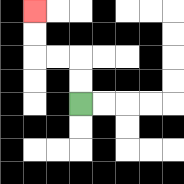{'start': '[3, 4]', 'end': '[1, 0]', 'path_directions': 'U,U,L,L,U,U', 'path_coordinates': '[[3, 4], [3, 3], [3, 2], [2, 2], [1, 2], [1, 1], [1, 0]]'}